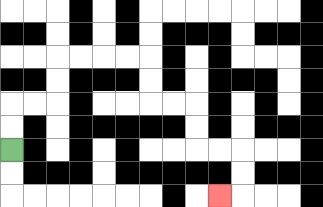{'start': '[0, 6]', 'end': '[9, 8]', 'path_directions': 'U,U,R,R,U,U,R,R,R,R,D,D,R,R,D,D,R,R,D,D,L', 'path_coordinates': '[[0, 6], [0, 5], [0, 4], [1, 4], [2, 4], [2, 3], [2, 2], [3, 2], [4, 2], [5, 2], [6, 2], [6, 3], [6, 4], [7, 4], [8, 4], [8, 5], [8, 6], [9, 6], [10, 6], [10, 7], [10, 8], [9, 8]]'}